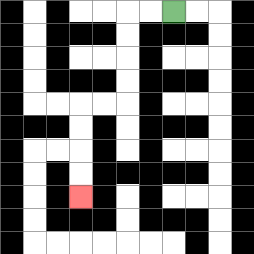{'start': '[7, 0]', 'end': '[3, 8]', 'path_directions': 'L,L,D,D,D,D,L,L,D,D,D,D', 'path_coordinates': '[[7, 0], [6, 0], [5, 0], [5, 1], [5, 2], [5, 3], [5, 4], [4, 4], [3, 4], [3, 5], [3, 6], [3, 7], [3, 8]]'}